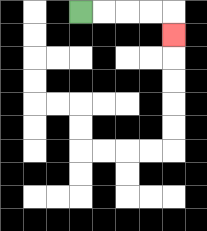{'start': '[3, 0]', 'end': '[7, 1]', 'path_directions': 'R,R,R,R,D', 'path_coordinates': '[[3, 0], [4, 0], [5, 0], [6, 0], [7, 0], [7, 1]]'}